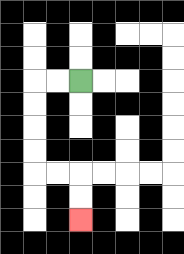{'start': '[3, 3]', 'end': '[3, 9]', 'path_directions': 'L,L,D,D,D,D,R,R,D,D', 'path_coordinates': '[[3, 3], [2, 3], [1, 3], [1, 4], [1, 5], [1, 6], [1, 7], [2, 7], [3, 7], [3, 8], [3, 9]]'}